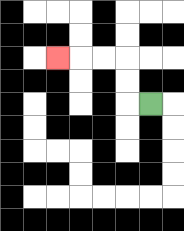{'start': '[6, 4]', 'end': '[2, 2]', 'path_directions': 'L,U,U,L,L,L', 'path_coordinates': '[[6, 4], [5, 4], [5, 3], [5, 2], [4, 2], [3, 2], [2, 2]]'}